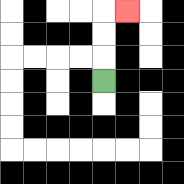{'start': '[4, 3]', 'end': '[5, 0]', 'path_directions': 'U,U,U,R', 'path_coordinates': '[[4, 3], [4, 2], [4, 1], [4, 0], [5, 0]]'}